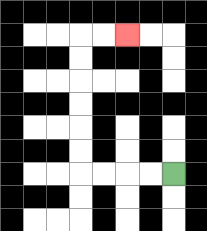{'start': '[7, 7]', 'end': '[5, 1]', 'path_directions': 'L,L,L,L,U,U,U,U,U,U,R,R', 'path_coordinates': '[[7, 7], [6, 7], [5, 7], [4, 7], [3, 7], [3, 6], [3, 5], [3, 4], [3, 3], [3, 2], [3, 1], [4, 1], [5, 1]]'}